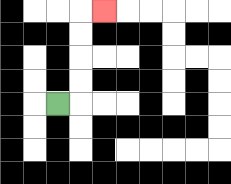{'start': '[2, 4]', 'end': '[4, 0]', 'path_directions': 'R,U,U,U,U,R', 'path_coordinates': '[[2, 4], [3, 4], [3, 3], [3, 2], [3, 1], [3, 0], [4, 0]]'}